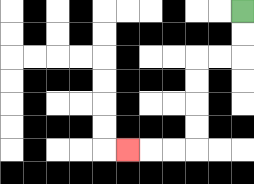{'start': '[10, 0]', 'end': '[5, 6]', 'path_directions': 'D,D,L,L,D,D,D,D,L,L,L', 'path_coordinates': '[[10, 0], [10, 1], [10, 2], [9, 2], [8, 2], [8, 3], [8, 4], [8, 5], [8, 6], [7, 6], [6, 6], [5, 6]]'}